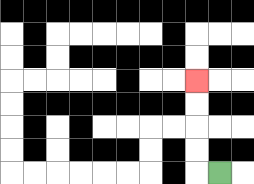{'start': '[9, 7]', 'end': '[8, 3]', 'path_directions': 'L,U,U,U,U', 'path_coordinates': '[[9, 7], [8, 7], [8, 6], [8, 5], [8, 4], [8, 3]]'}